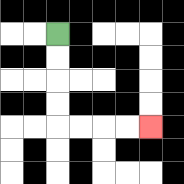{'start': '[2, 1]', 'end': '[6, 5]', 'path_directions': 'D,D,D,D,R,R,R,R', 'path_coordinates': '[[2, 1], [2, 2], [2, 3], [2, 4], [2, 5], [3, 5], [4, 5], [5, 5], [6, 5]]'}